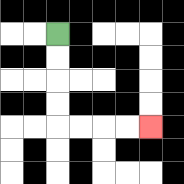{'start': '[2, 1]', 'end': '[6, 5]', 'path_directions': 'D,D,D,D,R,R,R,R', 'path_coordinates': '[[2, 1], [2, 2], [2, 3], [2, 4], [2, 5], [3, 5], [4, 5], [5, 5], [6, 5]]'}